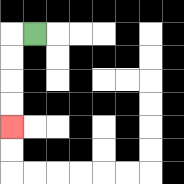{'start': '[1, 1]', 'end': '[0, 5]', 'path_directions': 'L,D,D,D,D', 'path_coordinates': '[[1, 1], [0, 1], [0, 2], [0, 3], [0, 4], [0, 5]]'}